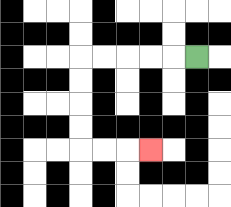{'start': '[8, 2]', 'end': '[6, 6]', 'path_directions': 'L,L,L,L,L,D,D,D,D,R,R,R', 'path_coordinates': '[[8, 2], [7, 2], [6, 2], [5, 2], [4, 2], [3, 2], [3, 3], [3, 4], [3, 5], [3, 6], [4, 6], [5, 6], [6, 6]]'}